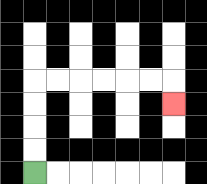{'start': '[1, 7]', 'end': '[7, 4]', 'path_directions': 'U,U,U,U,R,R,R,R,R,R,D', 'path_coordinates': '[[1, 7], [1, 6], [1, 5], [1, 4], [1, 3], [2, 3], [3, 3], [4, 3], [5, 3], [6, 3], [7, 3], [7, 4]]'}